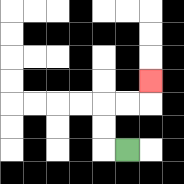{'start': '[5, 6]', 'end': '[6, 3]', 'path_directions': 'L,U,U,R,R,U', 'path_coordinates': '[[5, 6], [4, 6], [4, 5], [4, 4], [5, 4], [6, 4], [6, 3]]'}